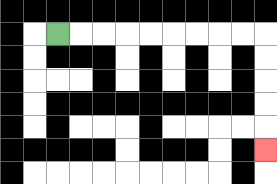{'start': '[2, 1]', 'end': '[11, 6]', 'path_directions': 'R,R,R,R,R,R,R,R,R,D,D,D,D,D', 'path_coordinates': '[[2, 1], [3, 1], [4, 1], [5, 1], [6, 1], [7, 1], [8, 1], [9, 1], [10, 1], [11, 1], [11, 2], [11, 3], [11, 4], [11, 5], [11, 6]]'}